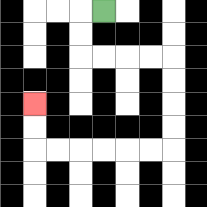{'start': '[4, 0]', 'end': '[1, 4]', 'path_directions': 'L,D,D,R,R,R,R,D,D,D,D,L,L,L,L,L,L,U,U', 'path_coordinates': '[[4, 0], [3, 0], [3, 1], [3, 2], [4, 2], [5, 2], [6, 2], [7, 2], [7, 3], [7, 4], [7, 5], [7, 6], [6, 6], [5, 6], [4, 6], [3, 6], [2, 6], [1, 6], [1, 5], [1, 4]]'}